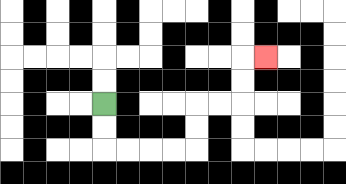{'start': '[4, 4]', 'end': '[11, 2]', 'path_directions': 'D,D,R,R,R,R,U,U,R,R,U,U,R', 'path_coordinates': '[[4, 4], [4, 5], [4, 6], [5, 6], [6, 6], [7, 6], [8, 6], [8, 5], [8, 4], [9, 4], [10, 4], [10, 3], [10, 2], [11, 2]]'}